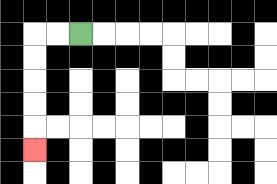{'start': '[3, 1]', 'end': '[1, 6]', 'path_directions': 'L,L,D,D,D,D,D', 'path_coordinates': '[[3, 1], [2, 1], [1, 1], [1, 2], [1, 3], [1, 4], [1, 5], [1, 6]]'}